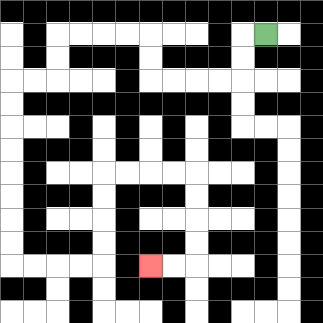{'start': '[11, 1]', 'end': '[6, 11]', 'path_directions': 'L,D,D,L,L,L,L,U,U,L,L,L,L,D,D,L,L,D,D,D,D,D,D,D,D,R,R,R,R,U,U,U,U,R,R,R,R,D,D,D,D,L,L', 'path_coordinates': '[[11, 1], [10, 1], [10, 2], [10, 3], [9, 3], [8, 3], [7, 3], [6, 3], [6, 2], [6, 1], [5, 1], [4, 1], [3, 1], [2, 1], [2, 2], [2, 3], [1, 3], [0, 3], [0, 4], [0, 5], [0, 6], [0, 7], [0, 8], [0, 9], [0, 10], [0, 11], [1, 11], [2, 11], [3, 11], [4, 11], [4, 10], [4, 9], [4, 8], [4, 7], [5, 7], [6, 7], [7, 7], [8, 7], [8, 8], [8, 9], [8, 10], [8, 11], [7, 11], [6, 11]]'}